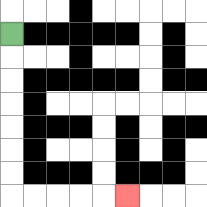{'start': '[0, 1]', 'end': '[5, 8]', 'path_directions': 'D,D,D,D,D,D,D,R,R,R,R,R', 'path_coordinates': '[[0, 1], [0, 2], [0, 3], [0, 4], [0, 5], [0, 6], [0, 7], [0, 8], [1, 8], [2, 8], [3, 8], [4, 8], [5, 8]]'}